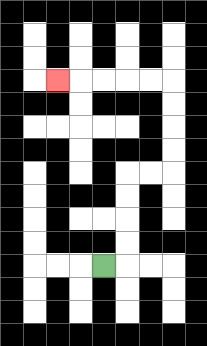{'start': '[4, 11]', 'end': '[2, 3]', 'path_directions': 'R,U,U,U,U,R,R,U,U,U,U,L,L,L,L,L', 'path_coordinates': '[[4, 11], [5, 11], [5, 10], [5, 9], [5, 8], [5, 7], [6, 7], [7, 7], [7, 6], [7, 5], [7, 4], [7, 3], [6, 3], [5, 3], [4, 3], [3, 3], [2, 3]]'}